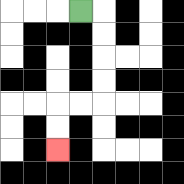{'start': '[3, 0]', 'end': '[2, 6]', 'path_directions': 'R,D,D,D,D,L,L,D,D', 'path_coordinates': '[[3, 0], [4, 0], [4, 1], [4, 2], [4, 3], [4, 4], [3, 4], [2, 4], [2, 5], [2, 6]]'}